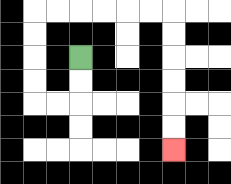{'start': '[3, 2]', 'end': '[7, 6]', 'path_directions': 'D,D,L,L,U,U,U,U,R,R,R,R,R,R,D,D,D,D,D,D', 'path_coordinates': '[[3, 2], [3, 3], [3, 4], [2, 4], [1, 4], [1, 3], [1, 2], [1, 1], [1, 0], [2, 0], [3, 0], [4, 0], [5, 0], [6, 0], [7, 0], [7, 1], [7, 2], [7, 3], [7, 4], [7, 5], [7, 6]]'}